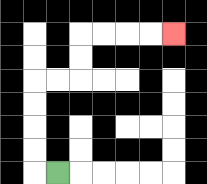{'start': '[2, 7]', 'end': '[7, 1]', 'path_directions': 'L,U,U,U,U,R,R,U,U,R,R,R,R', 'path_coordinates': '[[2, 7], [1, 7], [1, 6], [1, 5], [1, 4], [1, 3], [2, 3], [3, 3], [3, 2], [3, 1], [4, 1], [5, 1], [6, 1], [7, 1]]'}